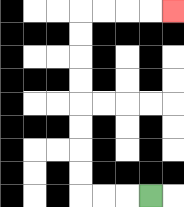{'start': '[6, 8]', 'end': '[7, 0]', 'path_directions': 'L,L,L,U,U,U,U,U,U,U,U,R,R,R,R', 'path_coordinates': '[[6, 8], [5, 8], [4, 8], [3, 8], [3, 7], [3, 6], [3, 5], [3, 4], [3, 3], [3, 2], [3, 1], [3, 0], [4, 0], [5, 0], [6, 0], [7, 0]]'}